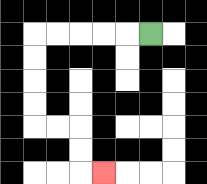{'start': '[6, 1]', 'end': '[4, 7]', 'path_directions': 'L,L,L,L,L,D,D,D,D,R,R,D,D,R', 'path_coordinates': '[[6, 1], [5, 1], [4, 1], [3, 1], [2, 1], [1, 1], [1, 2], [1, 3], [1, 4], [1, 5], [2, 5], [3, 5], [3, 6], [3, 7], [4, 7]]'}